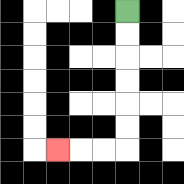{'start': '[5, 0]', 'end': '[2, 6]', 'path_directions': 'D,D,D,D,D,D,L,L,L', 'path_coordinates': '[[5, 0], [5, 1], [5, 2], [5, 3], [5, 4], [5, 5], [5, 6], [4, 6], [3, 6], [2, 6]]'}